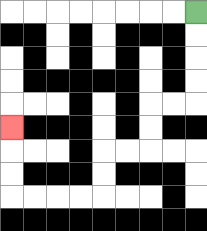{'start': '[8, 0]', 'end': '[0, 5]', 'path_directions': 'D,D,D,D,L,L,D,D,L,L,D,D,L,L,L,L,U,U,U', 'path_coordinates': '[[8, 0], [8, 1], [8, 2], [8, 3], [8, 4], [7, 4], [6, 4], [6, 5], [6, 6], [5, 6], [4, 6], [4, 7], [4, 8], [3, 8], [2, 8], [1, 8], [0, 8], [0, 7], [0, 6], [0, 5]]'}